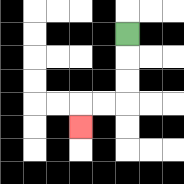{'start': '[5, 1]', 'end': '[3, 5]', 'path_directions': 'D,D,D,L,L,D', 'path_coordinates': '[[5, 1], [5, 2], [5, 3], [5, 4], [4, 4], [3, 4], [3, 5]]'}